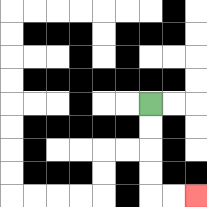{'start': '[6, 4]', 'end': '[8, 8]', 'path_directions': 'D,D,D,D,R,R', 'path_coordinates': '[[6, 4], [6, 5], [6, 6], [6, 7], [6, 8], [7, 8], [8, 8]]'}